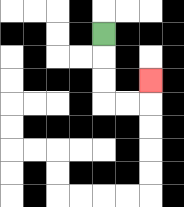{'start': '[4, 1]', 'end': '[6, 3]', 'path_directions': 'D,D,D,R,R,U', 'path_coordinates': '[[4, 1], [4, 2], [4, 3], [4, 4], [5, 4], [6, 4], [6, 3]]'}